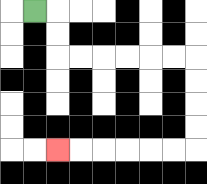{'start': '[1, 0]', 'end': '[2, 6]', 'path_directions': 'R,D,D,R,R,R,R,R,R,D,D,D,D,L,L,L,L,L,L', 'path_coordinates': '[[1, 0], [2, 0], [2, 1], [2, 2], [3, 2], [4, 2], [5, 2], [6, 2], [7, 2], [8, 2], [8, 3], [8, 4], [8, 5], [8, 6], [7, 6], [6, 6], [5, 6], [4, 6], [3, 6], [2, 6]]'}